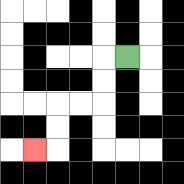{'start': '[5, 2]', 'end': '[1, 6]', 'path_directions': 'L,D,D,L,L,D,D,L', 'path_coordinates': '[[5, 2], [4, 2], [4, 3], [4, 4], [3, 4], [2, 4], [2, 5], [2, 6], [1, 6]]'}